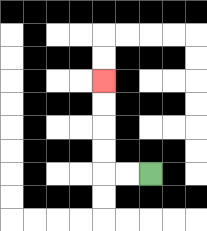{'start': '[6, 7]', 'end': '[4, 3]', 'path_directions': 'L,L,U,U,U,U', 'path_coordinates': '[[6, 7], [5, 7], [4, 7], [4, 6], [4, 5], [4, 4], [4, 3]]'}